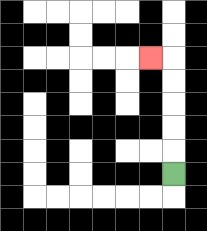{'start': '[7, 7]', 'end': '[6, 2]', 'path_directions': 'U,U,U,U,U,L', 'path_coordinates': '[[7, 7], [7, 6], [7, 5], [7, 4], [7, 3], [7, 2], [6, 2]]'}